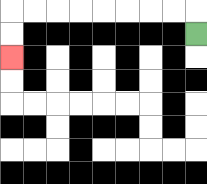{'start': '[8, 1]', 'end': '[0, 2]', 'path_directions': 'U,L,L,L,L,L,L,L,L,D,D', 'path_coordinates': '[[8, 1], [8, 0], [7, 0], [6, 0], [5, 0], [4, 0], [3, 0], [2, 0], [1, 0], [0, 0], [0, 1], [0, 2]]'}